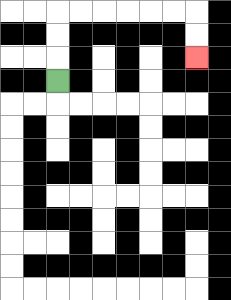{'start': '[2, 3]', 'end': '[8, 2]', 'path_directions': 'U,U,U,R,R,R,R,R,R,D,D', 'path_coordinates': '[[2, 3], [2, 2], [2, 1], [2, 0], [3, 0], [4, 0], [5, 0], [6, 0], [7, 0], [8, 0], [8, 1], [8, 2]]'}